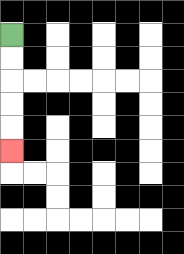{'start': '[0, 1]', 'end': '[0, 6]', 'path_directions': 'D,D,D,D,D', 'path_coordinates': '[[0, 1], [0, 2], [0, 3], [0, 4], [0, 5], [0, 6]]'}